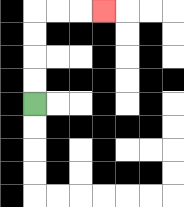{'start': '[1, 4]', 'end': '[4, 0]', 'path_directions': 'U,U,U,U,R,R,R', 'path_coordinates': '[[1, 4], [1, 3], [1, 2], [1, 1], [1, 0], [2, 0], [3, 0], [4, 0]]'}